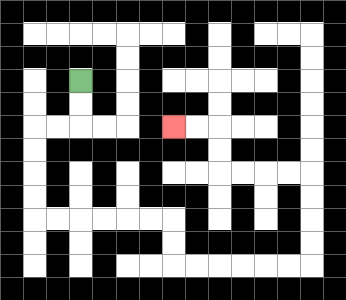{'start': '[3, 3]', 'end': '[7, 5]', 'path_directions': 'D,D,L,L,D,D,D,D,R,R,R,R,R,R,D,D,R,R,R,R,R,R,U,U,U,U,L,L,L,L,U,U,L,L', 'path_coordinates': '[[3, 3], [3, 4], [3, 5], [2, 5], [1, 5], [1, 6], [1, 7], [1, 8], [1, 9], [2, 9], [3, 9], [4, 9], [5, 9], [6, 9], [7, 9], [7, 10], [7, 11], [8, 11], [9, 11], [10, 11], [11, 11], [12, 11], [13, 11], [13, 10], [13, 9], [13, 8], [13, 7], [12, 7], [11, 7], [10, 7], [9, 7], [9, 6], [9, 5], [8, 5], [7, 5]]'}